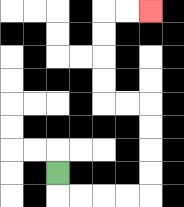{'start': '[2, 7]', 'end': '[6, 0]', 'path_directions': 'D,R,R,R,R,U,U,U,U,L,L,U,U,U,U,R,R', 'path_coordinates': '[[2, 7], [2, 8], [3, 8], [4, 8], [5, 8], [6, 8], [6, 7], [6, 6], [6, 5], [6, 4], [5, 4], [4, 4], [4, 3], [4, 2], [4, 1], [4, 0], [5, 0], [6, 0]]'}